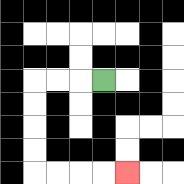{'start': '[4, 3]', 'end': '[5, 7]', 'path_directions': 'L,L,L,D,D,D,D,R,R,R,R', 'path_coordinates': '[[4, 3], [3, 3], [2, 3], [1, 3], [1, 4], [1, 5], [1, 6], [1, 7], [2, 7], [3, 7], [4, 7], [5, 7]]'}